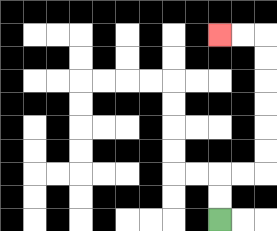{'start': '[9, 9]', 'end': '[9, 1]', 'path_directions': 'U,U,R,R,U,U,U,U,U,U,L,L', 'path_coordinates': '[[9, 9], [9, 8], [9, 7], [10, 7], [11, 7], [11, 6], [11, 5], [11, 4], [11, 3], [11, 2], [11, 1], [10, 1], [9, 1]]'}